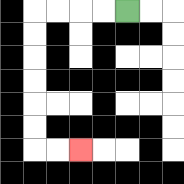{'start': '[5, 0]', 'end': '[3, 6]', 'path_directions': 'L,L,L,L,D,D,D,D,D,D,R,R', 'path_coordinates': '[[5, 0], [4, 0], [3, 0], [2, 0], [1, 0], [1, 1], [1, 2], [1, 3], [1, 4], [1, 5], [1, 6], [2, 6], [3, 6]]'}